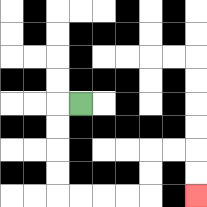{'start': '[3, 4]', 'end': '[8, 8]', 'path_directions': 'L,D,D,D,D,R,R,R,R,U,U,R,R,D,D', 'path_coordinates': '[[3, 4], [2, 4], [2, 5], [2, 6], [2, 7], [2, 8], [3, 8], [4, 8], [5, 8], [6, 8], [6, 7], [6, 6], [7, 6], [8, 6], [8, 7], [8, 8]]'}